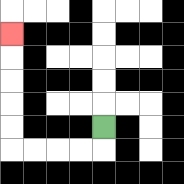{'start': '[4, 5]', 'end': '[0, 1]', 'path_directions': 'D,L,L,L,L,U,U,U,U,U', 'path_coordinates': '[[4, 5], [4, 6], [3, 6], [2, 6], [1, 6], [0, 6], [0, 5], [0, 4], [0, 3], [0, 2], [0, 1]]'}